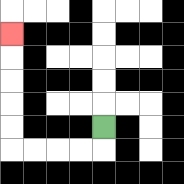{'start': '[4, 5]', 'end': '[0, 1]', 'path_directions': 'D,L,L,L,L,U,U,U,U,U', 'path_coordinates': '[[4, 5], [4, 6], [3, 6], [2, 6], [1, 6], [0, 6], [0, 5], [0, 4], [0, 3], [0, 2], [0, 1]]'}